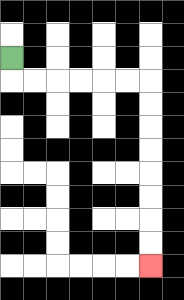{'start': '[0, 2]', 'end': '[6, 11]', 'path_directions': 'D,R,R,R,R,R,R,D,D,D,D,D,D,D,D', 'path_coordinates': '[[0, 2], [0, 3], [1, 3], [2, 3], [3, 3], [4, 3], [5, 3], [6, 3], [6, 4], [6, 5], [6, 6], [6, 7], [6, 8], [6, 9], [6, 10], [6, 11]]'}